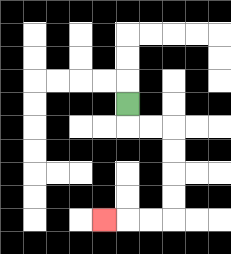{'start': '[5, 4]', 'end': '[4, 9]', 'path_directions': 'D,R,R,D,D,D,D,L,L,L', 'path_coordinates': '[[5, 4], [5, 5], [6, 5], [7, 5], [7, 6], [7, 7], [7, 8], [7, 9], [6, 9], [5, 9], [4, 9]]'}